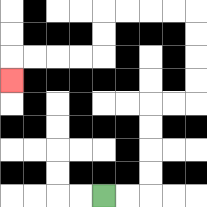{'start': '[4, 8]', 'end': '[0, 3]', 'path_directions': 'R,R,U,U,U,U,R,R,U,U,U,U,L,L,L,L,D,D,L,L,L,L,D', 'path_coordinates': '[[4, 8], [5, 8], [6, 8], [6, 7], [6, 6], [6, 5], [6, 4], [7, 4], [8, 4], [8, 3], [8, 2], [8, 1], [8, 0], [7, 0], [6, 0], [5, 0], [4, 0], [4, 1], [4, 2], [3, 2], [2, 2], [1, 2], [0, 2], [0, 3]]'}